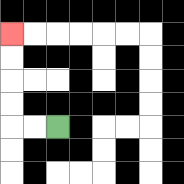{'start': '[2, 5]', 'end': '[0, 1]', 'path_directions': 'L,L,U,U,U,U', 'path_coordinates': '[[2, 5], [1, 5], [0, 5], [0, 4], [0, 3], [0, 2], [0, 1]]'}